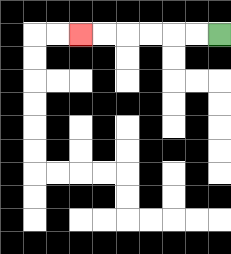{'start': '[9, 1]', 'end': '[3, 1]', 'path_directions': 'L,L,L,L,L,L', 'path_coordinates': '[[9, 1], [8, 1], [7, 1], [6, 1], [5, 1], [4, 1], [3, 1]]'}